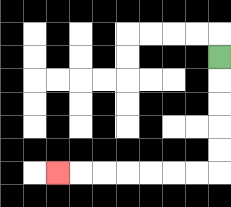{'start': '[9, 2]', 'end': '[2, 7]', 'path_directions': 'D,D,D,D,D,L,L,L,L,L,L,L', 'path_coordinates': '[[9, 2], [9, 3], [9, 4], [9, 5], [9, 6], [9, 7], [8, 7], [7, 7], [6, 7], [5, 7], [4, 7], [3, 7], [2, 7]]'}